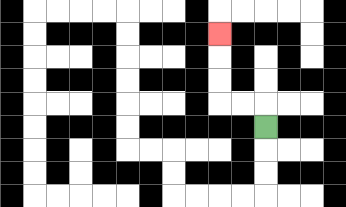{'start': '[11, 5]', 'end': '[9, 1]', 'path_directions': 'U,L,L,U,U,U', 'path_coordinates': '[[11, 5], [11, 4], [10, 4], [9, 4], [9, 3], [9, 2], [9, 1]]'}